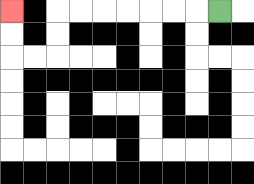{'start': '[9, 0]', 'end': '[0, 0]', 'path_directions': 'L,L,L,L,L,L,L,D,D,L,L,U,U', 'path_coordinates': '[[9, 0], [8, 0], [7, 0], [6, 0], [5, 0], [4, 0], [3, 0], [2, 0], [2, 1], [2, 2], [1, 2], [0, 2], [0, 1], [0, 0]]'}